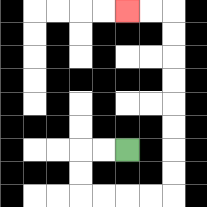{'start': '[5, 6]', 'end': '[5, 0]', 'path_directions': 'L,L,D,D,R,R,R,R,U,U,U,U,U,U,U,U,L,L', 'path_coordinates': '[[5, 6], [4, 6], [3, 6], [3, 7], [3, 8], [4, 8], [5, 8], [6, 8], [7, 8], [7, 7], [7, 6], [7, 5], [7, 4], [7, 3], [7, 2], [7, 1], [7, 0], [6, 0], [5, 0]]'}